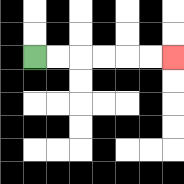{'start': '[1, 2]', 'end': '[7, 2]', 'path_directions': 'R,R,R,R,R,R', 'path_coordinates': '[[1, 2], [2, 2], [3, 2], [4, 2], [5, 2], [6, 2], [7, 2]]'}